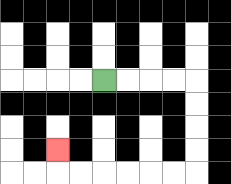{'start': '[4, 3]', 'end': '[2, 6]', 'path_directions': 'R,R,R,R,D,D,D,D,L,L,L,L,L,L,U', 'path_coordinates': '[[4, 3], [5, 3], [6, 3], [7, 3], [8, 3], [8, 4], [8, 5], [8, 6], [8, 7], [7, 7], [6, 7], [5, 7], [4, 7], [3, 7], [2, 7], [2, 6]]'}